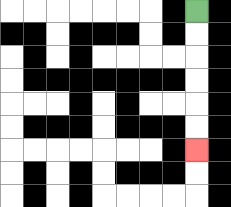{'start': '[8, 0]', 'end': '[8, 6]', 'path_directions': 'D,D,D,D,D,D', 'path_coordinates': '[[8, 0], [8, 1], [8, 2], [8, 3], [8, 4], [8, 5], [8, 6]]'}